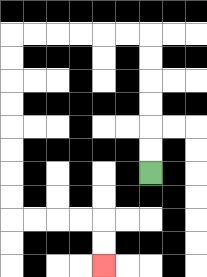{'start': '[6, 7]', 'end': '[4, 11]', 'path_directions': 'U,U,U,U,U,U,L,L,L,L,L,L,D,D,D,D,D,D,D,D,R,R,R,R,D,D', 'path_coordinates': '[[6, 7], [6, 6], [6, 5], [6, 4], [6, 3], [6, 2], [6, 1], [5, 1], [4, 1], [3, 1], [2, 1], [1, 1], [0, 1], [0, 2], [0, 3], [0, 4], [0, 5], [0, 6], [0, 7], [0, 8], [0, 9], [1, 9], [2, 9], [3, 9], [4, 9], [4, 10], [4, 11]]'}